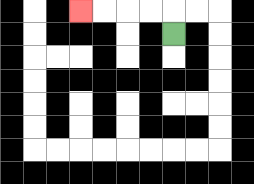{'start': '[7, 1]', 'end': '[3, 0]', 'path_directions': 'U,L,L,L,L', 'path_coordinates': '[[7, 1], [7, 0], [6, 0], [5, 0], [4, 0], [3, 0]]'}